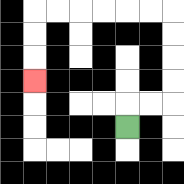{'start': '[5, 5]', 'end': '[1, 3]', 'path_directions': 'U,R,R,U,U,U,U,L,L,L,L,L,L,D,D,D', 'path_coordinates': '[[5, 5], [5, 4], [6, 4], [7, 4], [7, 3], [7, 2], [7, 1], [7, 0], [6, 0], [5, 0], [4, 0], [3, 0], [2, 0], [1, 0], [1, 1], [1, 2], [1, 3]]'}